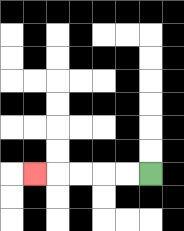{'start': '[6, 7]', 'end': '[1, 7]', 'path_directions': 'L,L,L,L,L', 'path_coordinates': '[[6, 7], [5, 7], [4, 7], [3, 7], [2, 7], [1, 7]]'}